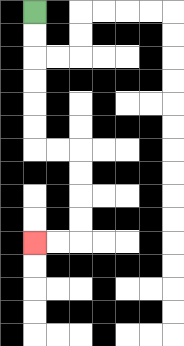{'start': '[1, 0]', 'end': '[1, 10]', 'path_directions': 'D,D,D,D,D,D,R,R,D,D,D,D,L,L', 'path_coordinates': '[[1, 0], [1, 1], [1, 2], [1, 3], [1, 4], [1, 5], [1, 6], [2, 6], [3, 6], [3, 7], [3, 8], [3, 9], [3, 10], [2, 10], [1, 10]]'}